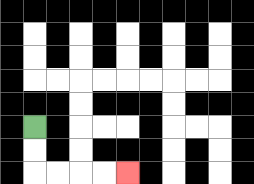{'start': '[1, 5]', 'end': '[5, 7]', 'path_directions': 'D,D,R,R,R,R', 'path_coordinates': '[[1, 5], [1, 6], [1, 7], [2, 7], [3, 7], [4, 7], [5, 7]]'}